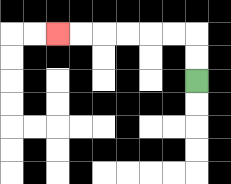{'start': '[8, 3]', 'end': '[2, 1]', 'path_directions': 'U,U,L,L,L,L,L,L', 'path_coordinates': '[[8, 3], [8, 2], [8, 1], [7, 1], [6, 1], [5, 1], [4, 1], [3, 1], [2, 1]]'}